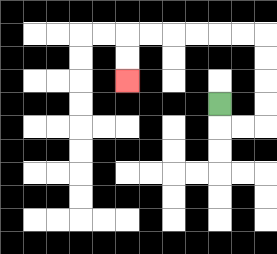{'start': '[9, 4]', 'end': '[5, 3]', 'path_directions': 'D,R,R,U,U,U,U,L,L,L,L,L,L,D,D', 'path_coordinates': '[[9, 4], [9, 5], [10, 5], [11, 5], [11, 4], [11, 3], [11, 2], [11, 1], [10, 1], [9, 1], [8, 1], [7, 1], [6, 1], [5, 1], [5, 2], [5, 3]]'}